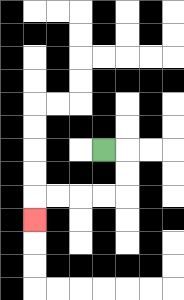{'start': '[4, 6]', 'end': '[1, 9]', 'path_directions': 'R,D,D,L,L,L,L,D', 'path_coordinates': '[[4, 6], [5, 6], [5, 7], [5, 8], [4, 8], [3, 8], [2, 8], [1, 8], [1, 9]]'}